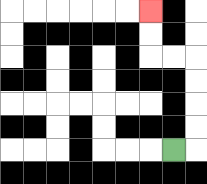{'start': '[7, 6]', 'end': '[6, 0]', 'path_directions': 'R,U,U,U,U,L,L,U,U', 'path_coordinates': '[[7, 6], [8, 6], [8, 5], [8, 4], [8, 3], [8, 2], [7, 2], [6, 2], [6, 1], [6, 0]]'}